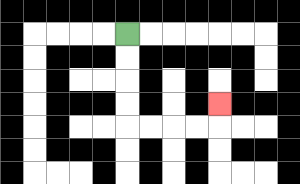{'start': '[5, 1]', 'end': '[9, 4]', 'path_directions': 'D,D,D,D,R,R,R,R,U', 'path_coordinates': '[[5, 1], [5, 2], [5, 3], [5, 4], [5, 5], [6, 5], [7, 5], [8, 5], [9, 5], [9, 4]]'}